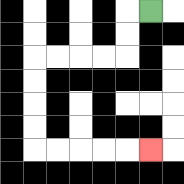{'start': '[6, 0]', 'end': '[6, 6]', 'path_directions': 'L,D,D,L,L,L,L,D,D,D,D,R,R,R,R,R', 'path_coordinates': '[[6, 0], [5, 0], [5, 1], [5, 2], [4, 2], [3, 2], [2, 2], [1, 2], [1, 3], [1, 4], [1, 5], [1, 6], [2, 6], [3, 6], [4, 6], [5, 6], [6, 6]]'}